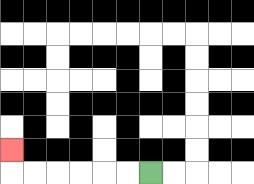{'start': '[6, 7]', 'end': '[0, 6]', 'path_directions': 'L,L,L,L,L,L,U', 'path_coordinates': '[[6, 7], [5, 7], [4, 7], [3, 7], [2, 7], [1, 7], [0, 7], [0, 6]]'}